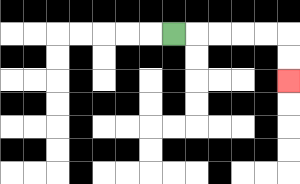{'start': '[7, 1]', 'end': '[12, 3]', 'path_directions': 'R,R,R,R,R,D,D', 'path_coordinates': '[[7, 1], [8, 1], [9, 1], [10, 1], [11, 1], [12, 1], [12, 2], [12, 3]]'}